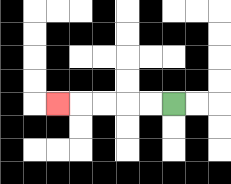{'start': '[7, 4]', 'end': '[2, 4]', 'path_directions': 'L,L,L,L,L', 'path_coordinates': '[[7, 4], [6, 4], [5, 4], [4, 4], [3, 4], [2, 4]]'}